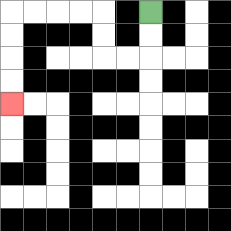{'start': '[6, 0]', 'end': '[0, 4]', 'path_directions': 'D,D,L,L,U,U,L,L,L,L,D,D,D,D', 'path_coordinates': '[[6, 0], [6, 1], [6, 2], [5, 2], [4, 2], [4, 1], [4, 0], [3, 0], [2, 0], [1, 0], [0, 0], [0, 1], [0, 2], [0, 3], [0, 4]]'}